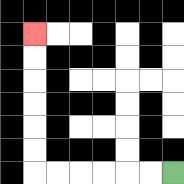{'start': '[7, 7]', 'end': '[1, 1]', 'path_directions': 'L,L,L,L,L,L,U,U,U,U,U,U', 'path_coordinates': '[[7, 7], [6, 7], [5, 7], [4, 7], [3, 7], [2, 7], [1, 7], [1, 6], [1, 5], [1, 4], [1, 3], [1, 2], [1, 1]]'}